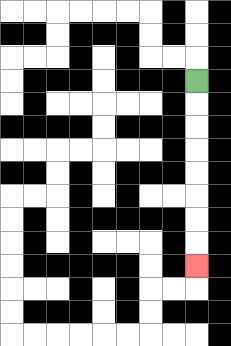{'start': '[8, 3]', 'end': '[8, 11]', 'path_directions': 'D,D,D,D,D,D,D,D', 'path_coordinates': '[[8, 3], [8, 4], [8, 5], [8, 6], [8, 7], [8, 8], [8, 9], [8, 10], [8, 11]]'}